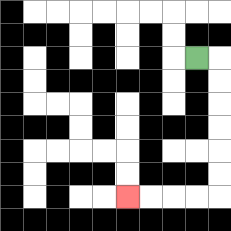{'start': '[8, 2]', 'end': '[5, 8]', 'path_directions': 'R,D,D,D,D,D,D,L,L,L,L', 'path_coordinates': '[[8, 2], [9, 2], [9, 3], [9, 4], [9, 5], [9, 6], [9, 7], [9, 8], [8, 8], [7, 8], [6, 8], [5, 8]]'}